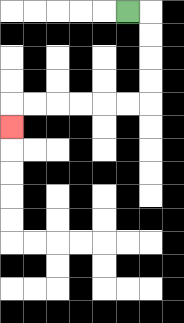{'start': '[5, 0]', 'end': '[0, 5]', 'path_directions': 'R,D,D,D,D,L,L,L,L,L,L,D', 'path_coordinates': '[[5, 0], [6, 0], [6, 1], [6, 2], [6, 3], [6, 4], [5, 4], [4, 4], [3, 4], [2, 4], [1, 4], [0, 4], [0, 5]]'}